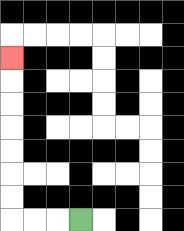{'start': '[3, 9]', 'end': '[0, 2]', 'path_directions': 'L,L,L,U,U,U,U,U,U,U', 'path_coordinates': '[[3, 9], [2, 9], [1, 9], [0, 9], [0, 8], [0, 7], [0, 6], [0, 5], [0, 4], [0, 3], [0, 2]]'}